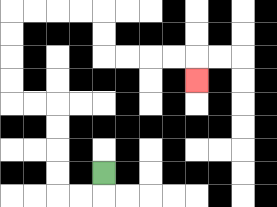{'start': '[4, 7]', 'end': '[8, 3]', 'path_directions': 'D,L,L,U,U,U,U,L,L,U,U,U,U,R,R,R,R,D,D,R,R,R,R,D', 'path_coordinates': '[[4, 7], [4, 8], [3, 8], [2, 8], [2, 7], [2, 6], [2, 5], [2, 4], [1, 4], [0, 4], [0, 3], [0, 2], [0, 1], [0, 0], [1, 0], [2, 0], [3, 0], [4, 0], [4, 1], [4, 2], [5, 2], [6, 2], [7, 2], [8, 2], [8, 3]]'}